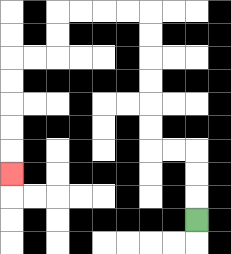{'start': '[8, 9]', 'end': '[0, 7]', 'path_directions': 'U,U,U,L,L,U,U,U,U,U,U,L,L,L,L,D,D,L,L,D,D,D,D,D', 'path_coordinates': '[[8, 9], [8, 8], [8, 7], [8, 6], [7, 6], [6, 6], [6, 5], [6, 4], [6, 3], [6, 2], [6, 1], [6, 0], [5, 0], [4, 0], [3, 0], [2, 0], [2, 1], [2, 2], [1, 2], [0, 2], [0, 3], [0, 4], [0, 5], [0, 6], [0, 7]]'}